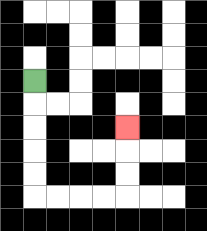{'start': '[1, 3]', 'end': '[5, 5]', 'path_directions': 'D,D,D,D,D,R,R,R,R,U,U,U', 'path_coordinates': '[[1, 3], [1, 4], [1, 5], [1, 6], [1, 7], [1, 8], [2, 8], [3, 8], [4, 8], [5, 8], [5, 7], [5, 6], [5, 5]]'}